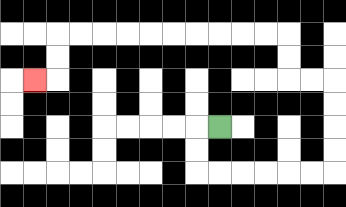{'start': '[9, 5]', 'end': '[1, 3]', 'path_directions': 'L,D,D,R,R,R,R,R,R,U,U,U,U,L,L,U,U,L,L,L,L,L,L,L,L,L,L,D,D,L', 'path_coordinates': '[[9, 5], [8, 5], [8, 6], [8, 7], [9, 7], [10, 7], [11, 7], [12, 7], [13, 7], [14, 7], [14, 6], [14, 5], [14, 4], [14, 3], [13, 3], [12, 3], [12, 2], [12, 1], [11, 1], [10, 1], [9, 1], [8, 1], [7, 1], [6, 1], [5, 1], [4, 1], [3, 1], [2, 1], [2, 2], [2, 3], [1, 3]]'}